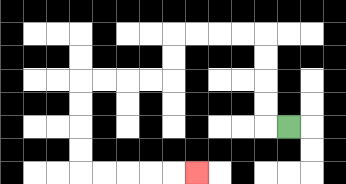{'start': '[12, 5]', 'end': '[8, 7]', 'path_directions': 'L,U,U,U,U,L,L,L,L,D,D,L,L,L,L,D,D,D,D,R,R,R,R,R', 'path_coordinates': '[[12, 5], [11, 5], [11, 4], [11, 3], [11, 2], [11, 1], [10, 1], [9, 1], [8, 1], [7, 1], [7, 2], [7, 3], [6, 3], [5, 3], [4, 3], [3, 3], [3, 4], [3, 5], [3, 6], [3, 7], [4, 7], [5, 7], [6, 7], [7, 7], [8, 7]]'}